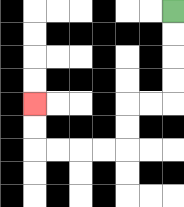{'start': '[7, 0]', 'end': '[1, 4]', 'path_directions': 'D,D,D,D,L,L,D,D,L,L,L,L,U,U', 'path_coordinates': '[[7, 0], [7, 1], [7, 2], [7, 3], [7, 4], [6, 4], [5, 4], [5, 5], [5, 6], [4, 6], [3, 6], [2, 6], [1, 6], [1, 5], [1, 4]]'}